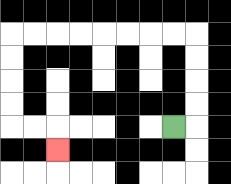{'start': '[7, 5]', 'end': '[2, 6]', 'path_directions': 'R,U,U,U,U,L,L,L,L,L,L,L,L,D,D,D,D,R,R,D', 'path_coordinates': '[[7, 5], [8, 5], [8, 4], [8, 3], [8, 2], [8, 1], [7, 1], [6, 1], [5, 1], [4, 1], [3, 1], [2, 1], [1, 1], [0, 1], [0, 2], [0, 3], [0, 4], [0, 5], [1, 5], [2, 5], [2, 6]]'}